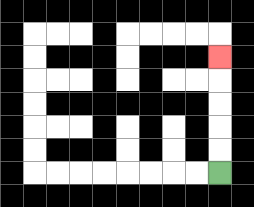{'start': '[9, 7]', 'end': '[9, 2]', 'path_directions': 'U,U,U,U,U', 'path_coordinates': '[[9, 7], [9, 6], [9, 5], [9, 4], [9, 3], [9, 2]]'}